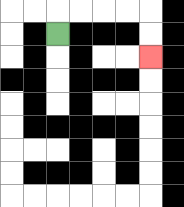{'start': '[2, 1]', 'end': '[6, 2]', 'path_directions': 'U,R,R,R,R,D,D', 'path_coordinates': '[[2, 1], [2, 0], [3, 0], [4, 0], [5, 0], [6, 0], [6, 1], [6, 2]]'}